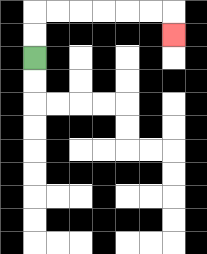{'start': '[1, 2]', 'end': '[7, 1]', 'path_directions': 'U,U,R,R,R,R,R,R,D', 'path_coordinates': '[[1, 2], [1, 1], [1, 0], [2, 0], [3, 0], [4, 0], [5, 0], [6, 0], [7, 0], [7, 1]]'}